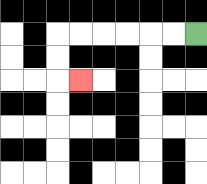{'start': '[8, 1]', 'end': '[3, 3]', 'path_directions': 'L,L,L,L,L,L,D,D,R', 'path_coordinates': '[[8, 1], [7, 1], [6, 1], [5, 1], [4, 1], [3, 1], [2, 1], [2, 2], [2, 3], [3, 3]]'}